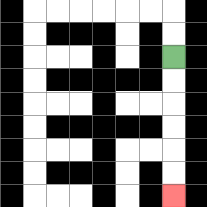{'start': '[7, 2]', 'end': '[7, 8]', 'path_directions': 'D,D,D,D,D,D', 'path_coordinates': '[[7, 2], [7, 3], [7, 4], [7, 5], [7, 6], [7, 7], [7, 8]]'}